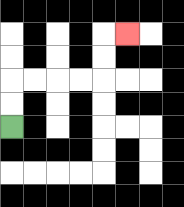{'start': '[0, 5]', 'end': '[5, 1]', 'path_directions': 'U,U,R,R,R,R,U,U,R', 'path_coordinates': '[[0, 5], [0, 4], [0, 3], [1, 3], [2, 3], [3, 3], [4, 3], [4, 2], [4, 1], [5, 1]]'}